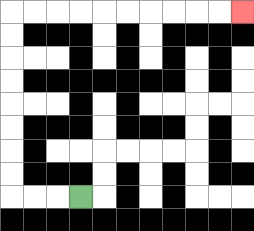{'start': '[3, 8]', 'end': '[10, 0]', 'path_directions': 'L,L,L,U,U,U,U,U,U,U,U,R,R,R,R,R,R,R,R,R,R', 'path_coordinates': '[[3, 8], [2, 8], [1, 8], [0, 8], [0, 7], [0, 6], [0, 5], [0, 4], [0, 3], [0, 2], [0, 1], [0, 0], [1, 0], [2, 0], [3, 0], [4, 0], [5, 0], [6, 0], [7, 0], [8, 0], [9, 0], [10, 0]]'}